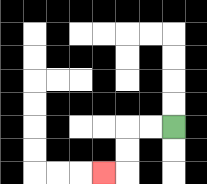{'start': '[7, 5]', 'end': '[4, 7]', 'path_directions': 'L,L,D,D,L', 'path_coordinates': '[[7, 5], [6, 5], [5, 5], [5, 6], [5, 7], [4, 7]]'}